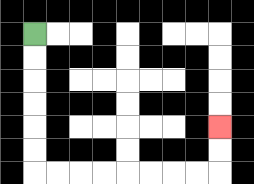{'start': '[1, 1]', 'end': '[9, 5]', 'path_directions': 'D,D,D,D,D,D,R,R,R,R,R,R,R,R,U,U', 'path_coordinates': '[[1, 1], [1, 2], [1, 3], [1, 4], [1, 5], [1, 6], [1, 7], [2, 7], [3, 7], [4, 7], [5, 7], [6, 7], [7, 7], [8, 7], [9, 7], [9, 6], [9, 5]]'}